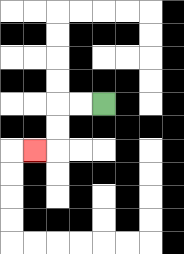{'start': '[4, 4]', 'end': '[1, 6]', 'path_directions': 'L,L,D,D,L', 'path_coordinates': '[[4, 4], [3, 4], [2, 4], [2, 5], [2, 6], [1, 6]]'}